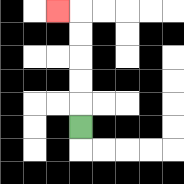{'start': '[3, 5]', 'end': '[2, 0]', 'path_directions': 'U,U,U,U,U,L', 'path_coordinates': '[[3, 5], [3, 4], [3, 3], [3, 2], [3, 1], [3, 0], [2, 0]]'}